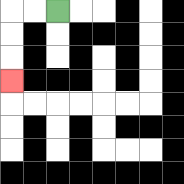{'start': '[2, 0]', 'end': '[0, 3]', 'path_directions': 'L,L,D,D,D', 'path_coordinates': '[[2, 0], [1, 0], [0, 0], [0, 1], [0, 2], [0, 3]]'}